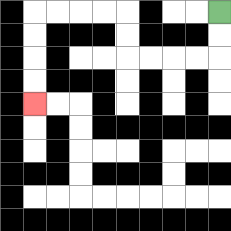{'start': '[9, 0]', 'end': '[1, 4]', 'path_directions': 'D,D,L,L,L,L,U,U,L,L,L,L,D,D,D,D', 'path_coordinates': '[[9, 0], [9, 1], [9, 2], [8, 2], [7, 2], [6, 2], [5, 2], [5, 1], [5, 0], [4, 0], [3, 0], [2, 0], [1, 0], [1, 1], [1, 2], [1, 3], [1, 4]]'}